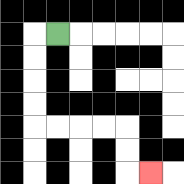{'start': '[2, 1]', 'end': '[6, 7]', 'path_directions': 'L,D,D,D,D,R,R,R,R,D,D,R', 'path_coordinates': '[[2, 1], [1, 1], [1, 2], [1, 3], [1, 4], [1, 5], [2, 5], [3, 5], [4, 5], [5, 5], [5, 6], [5, 7], [6, 7]]'}